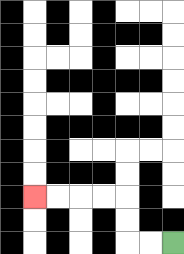{'start': '[7, 10]', 'end': '[1, 8]', 'path_directions': 'L,L,U,U,L,L,L,L', 'path_coordinates': '[[7, 10], [6, 10], [5, 10], [5, 9], [5, 8], [4, 8], [3, 8], [2, 8], [1, 8]]'}